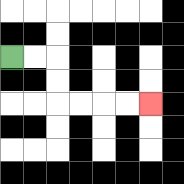{'start': '[0, 2]', 'end': '[6, 4]', 'path_directions': 'R,R,D,D,R,R,R,R', 'path_coordinates': '[[0, 2], [1, 2], [2, 2], [2, 3], [2, 4], [3, 4], [4, 4], [5, 4], [6, 4]]'}